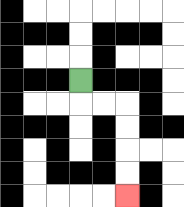{'start': '[3, 3]', 'end': '[5, 8]', 'path_directions': 'D,R,R,D,D,D,D', 'path_coordinates': '[[3, 3], [3, 4], [4, 4], [5, 4], [5, 5], [5, 6], [5, 7], [5, 8]]'}